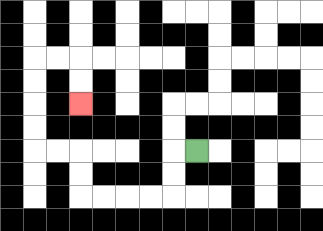{'start': '[8, 6]', 'end': '[3, 4]', 'path_directions': 'L,D,D,L,L,L,L,U,U,L,L,U,U,U,U,R,R,D,D', 'path_coordinates': '[[8, 6], [7, 6], [7, 7], [7, 8], [6, 8], [5, 8], [4, 8], [3, 8], [3, 7], [3, 6], [2, 6], [1, 6], [1, 5], [1, 4], [1, 3], [1, 2], [2, 2], [3, 2], [3, 3], [3, 4]]'}